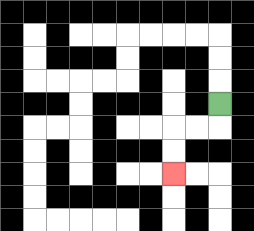{'start': '[9, 4]', 'end': '[7, 7]', 'path_directions': 'D,L,L,D,D', 'path_coordinates': '[[9, 4], [9, 5], [8, 5], [7, 5], [7, 6], [7, 7]]'}